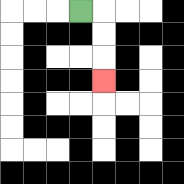{'start': '[3, 0]', 'end': '[4, 3]', 'path_directions': 'R,D,D,D', 'path_coordinates': '[[3, 0], [4, 0], [4, 1], [4, 2], [4, 3]]'}